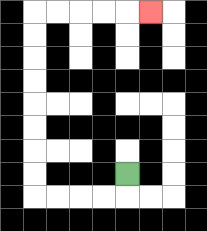{'start': '[5, 7]', 'end': '[6, 0]', 'path_directions': 'D,L,L,L,L,U,U,U,U,U,U,U,U,R,R,R,R,R', 'path_coordinates': '[[5, 7], [5, 8], [4, 8], [3, 8], [2, 8], [1, 8], [1, 7], [1, 6], [1, 5], [1, 4], [1, 3], [1, 2], [1, 1], [1, 0], [2, 0], [3, 0], [4, 0], [5, 0], [6, 0]]'}